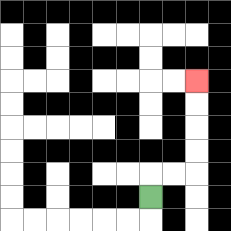{'start': '[6, 8]', 'end': '[8, 3]', 'path_directions': 'U,R,R,U,U,U,U', 'path_coordinates': '[[6, 8], [6, 7], [7, 7], [8, 7], [8, 6], [8, 5], [8, 4], [8, 3]]'}